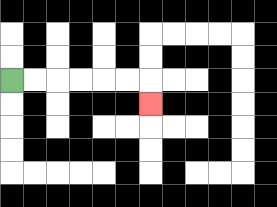{'start': '[0, 3]', 'end': '[6, 4]', 'path_directions': 'R,R,R,R,R,R,D', 'path_coordinates': '[[0, 3], [1, 3], [2, 3], [3, 3], [4, 3], [5, 3], [6, 3], [6, 4]]'}